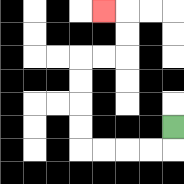{'start': '[7, 5]', 'end': '[4, 0]', 'path_directions': 'D,L,L,L,L,U,U,U,U,R,R,U,U,L', 'path_coordinates': '[[7, 5], [7, 6], [6, 6], [5, 6], [4, 6], [3, 6], [3, 5], [3, 4], [3, 3], [3, 2], [4, 2], [5, 2], [5, 1], [5, 0], [4, 0]]'}